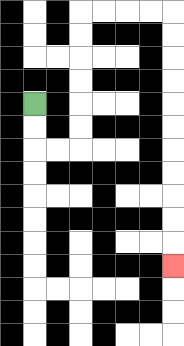{'start': '[1, 4]', 'end': '[7, 11]', 'path_directions': 'D,D,R,R,U,U,U,U,U,U,R,R,R,R,D,D,D,D,D,D,D,D,D,D,D', 'path_coordinates': '[[1, 4], [1, 5], [1, 6], [2, 6], [3, 6], [3, 5], [3, 4], [3, 3], [3, 2], [3, 1], [3, 0], [4, 0], [5, 0], [6, 0], [7, 0], [7, 1], [7, 2], [7, 3], [7, 4], [7, 5], [7, 6], [7, 7], [7, 8], [7, 9], [7, 10], [7, 11]]'}